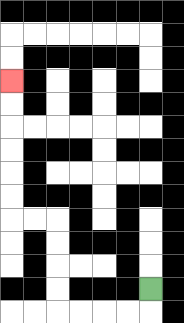{'start': '[6, 12]', 'end': '[0, 3]', 'path_directions': 'D,L,L,L,L,U,U,U,U,L,L,U,U,U,U,U,U', 'path_coordinates': '[[6, 12], [6, 13], [5, 13], [4, 13], [3, 13], [2, 13], [2, 12], [2, 11], [2, 10], [2, 9], [1, 9], [0, 9], [0, 8], [0, 7], [0, 6], [0, 5], [0, 4], [0, 3]]'}